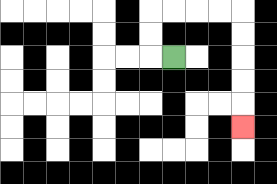{'start': '[7, 2]', 'end': '[10, 5]', 'path_directions': 'L,U,U,R,R,R,R,D,D,D,D,D', 'path_coordinates': '[[7, 2], [6, 2], [6, 1], [6, 0], [7, 0], [8, 0], [9, 0], [10, 0], [10, 1], [10, 2], [10, 3], [10, 4], [10, 5]]'}